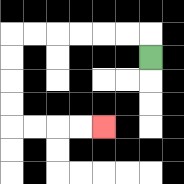{'start': '[6, 2]', 'end': '[4, 5]', 'path_directions': 'U,L,L,L,L,L,L,D,D,D,D,R,R,R,R', 'path_coordinates': '[[6, 2], [6, 1], [5, 1], [4, 1], [3, 1], [2, 1], [1, 1], [0, 1], [0, 2], [0, 3], [0, 4], [0, 5], [1, 5], [2, 5], [3, 5], [4, 5]]'}